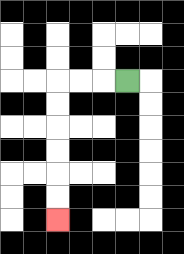{'start': '[5, 3]', 'end': '[2, 9]', 'path_directions': 'L,L,L,D,D,D,D,D,D', 'path_coordinates': '[[5, 3], [4, 3], [3, 3], [2, 3], [2, 4], [2, 5], [2, 6], [2, 7], [2, 8], [2, 9]]'}